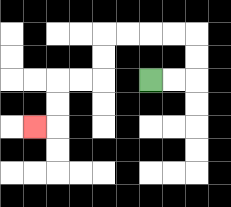{'start': '[6, 3]', 'end': '[1, 5]', 'path_directions': 'R,R,U,U,L,L,L,L,D,D,L,L,D,D,L', 'path_coordinates': '[[6, 3], [7, 3], [8, 3], [8, 2], [8, 1], [7, 1], [6, 1], [5, 1], [4, 1], [4, 2], [4, 3], [3, 3], [2, 3], [2, 4], [2, 5], [1, 5]]'}